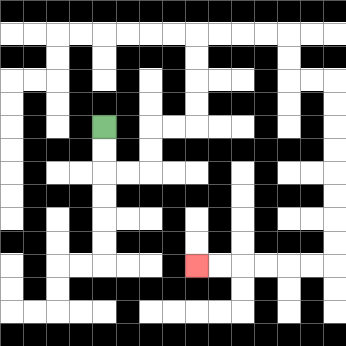{'start': '[4, 5]', 'end': '[8, 11]', 'path_directions': 'D,D,R,R,U,U,R,R,U,U,U,U,R,R,R,R,D,D,R,R,D,D,D,D,D,D,D,D,L,L,L,L,L,L', 'path_coordinates': '[[4, 5], [4, 6], [4, 7], [5, 7], [6, 7], [6, 6], [6, 5], [7, 5], [8, 5], [8, 4], [8, 3], [8, 2], [8, 1], [9, 1], [10, 1], [11, 1], [12, 1], [12, 2], [12, 3], [13, 3], [14, 3], [14, 4], [14, 5], [14, 6], [14, 7], [14, 8], [14, 9], [14, 10], [14, 11], [13, 11], [12, 11], [11, 11], [10, 11], [9, 11], [8, 11]]'}